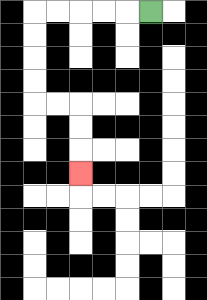{'start': '[6, 0]', 'end': '[3, 7]', 'path_directions': 'L,L,L,L,L,D,D,D,D,R,R,D,D,D', 'path_coordinates': '[[6, 0], [5, 0], [4, 0], [3, 0], [2, 0], [1, 0], [1, 1], [1, 2], [1, 3], [1, 4], [2, 4], [3, 4], [3, 5], [3, 6], [3, 7]]'}